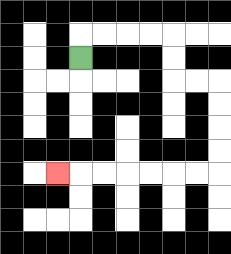{'start': '[3, 2]', 'end': '[2, 7]', 'path_directions': 'U,R,R,R,R,D,D,R,R,D,D,D,D,L,L,L,L,L,L,L', 'path_coordinates': '[[3, 2], [3, 1], [4, 1], [5, 1], [6, 1], [7, 1], [7, 2], [7, 3], [8, 3], [9, 3], [9, 4], [9, 5], [9, 6], [9, 7], [8, 7], [7, 7], [6, 7], [5, 7], [4, 7], [3, 7], [2, 7]]'}